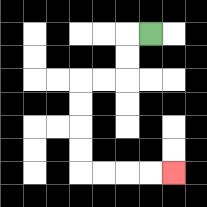{'start': '[6, 1]', 'end': '[7, 7]', 'path_directions': 'L,D,D,L,L,D,D,D,D,R,R,R,R', 'path_coordinates': '[[6, 1], [5, 1], [5, 2], [5, 3], [4, 3], [3, 3], [3, 4], [3, 5], [3, 6], [3, 7], [4, 7], [5, 7], [6, 7], [7, 7]]'}